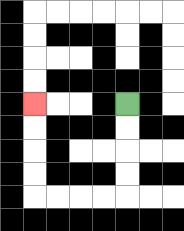{'start': '[5, 4]', 'end': '[1, 4]', 'path_directions': 'D,D,D,D,L,L,L,L,U,U,U,U', 'path_coordinates': '[[5, 4], [5, 5], [5, 6], [5, 7], [5, 8], [4, 8], [3, 8], [2, 8], [1, 8], [1, 7], [1, 6], [1, 5], [1, 4]]'}